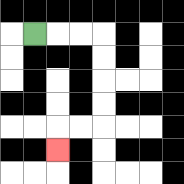{'start': '[1, 1]', 'end': '[2, 6]', 'path_directions': 'R,R,R,D,D,D,D,L,L,D', 'path_coordinates': '[[1, 1], [2, 1], [3, 1], [4, 1], [4, 2], [4, 3], [4, 4], [4, 5], [3, 5], [2, 5], [2, 6]]'}